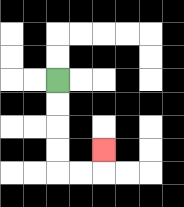{'start': '[2, 3]', 'end': '[4, 6]', 'path_directions': 'D,D,D,D,R,R,U', 'path_coordinates': '[[2, 3], [2, 4], [2, 5], [2, 6], [2, 7], [3, 7], [4, 7], [4, 6]]'}